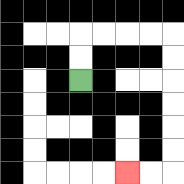{'start': '[3, 3]', 'end': '[5, 7]', 'path_directions': 'U,U,R,R,R,R,D,D,D,D,D,D,L,L', 'path_coordinates': '[[3, 3], [3, 2], [3, 1], [4, 1], [5, 1], [6, 1], [7, 1], [7, 2], [7, 3], [7, 4], [7, 5], [7, 6], [7, 7], [6, 7], [5, 7]]'}